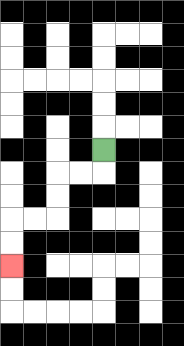{'start': '[4, 6]', 'end': '[0, 11]', 'path_directions': 'D,L,L,D,D,L,L,D,D', 'path_coordinates': '[[4, 6], [4, 7], [3, 7], [2, 7], [2, 8], [2, 9], [1, 9], [0, 9], [0, 10], [0, 11]]'}